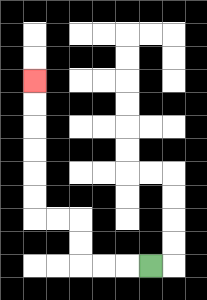{'start': '[6, 11]', 'end': '[1, 3]', 'path_directions': 'L,L,L,U,U,L,L,U,U,U,U,U,U', 'path_coordinates': '[[6, 11], [5, 11], [4, 11], [3, 11], [3, 10], [3, 9], [2, 9], [1, 9], [1, 8], [1, 7], [1, 6], [1, 5], [1, 4], [1, 3]]'}